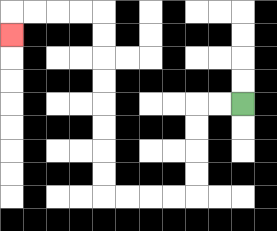{'start': '[10, 4]', 'end': '[0, 1]', 'path_directions': 'L,L,D,D,D,D,L,L,L,L,U,U,U,U,U,U,U,U,L,L,L,L,D', 'path_coordinates': '[[10, 4], [9, 4], [8, 4], [8, 5], [8, 6], [8, 7], [8, 8], [7, 8], [6, 8], [5, 8], [4, 8], [4, 7], [4, 6], [4, 5], [4, 4], [4, 3], [4, 2], [4, 1], [4, 0], [3, 0], [2, 0], [1, 0], [0, 0], [0, 1]]'}